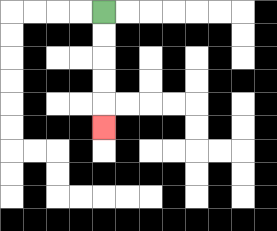{'start': '[4, 0]', 'end': '[4, 5]', 'path_directions': 'D,D,D,D,D', 'path_coordinates': '[[4, 0], [4, 1], [4, 2], [4, 3], [4, 4], [4, 5]]'}